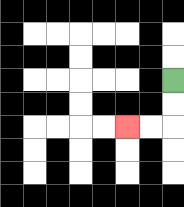{'start': '[7, 3]', 'end': '[5, 5]', 'path_directions': 'D,D,L,L', 'path_coordinates': '[[7, 3], [7, 4], [7, 5], [6, 5], [5, 5]]'}